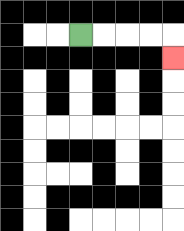{'start': '[3, 1]', 'end': '[7, 2]', 'path_directions': 'R,R,R,R,D', 'path_coordinates': '[[3, 1], [4, 1], [5, 1], [6, 1], [7, 1], [7, 2]]'}